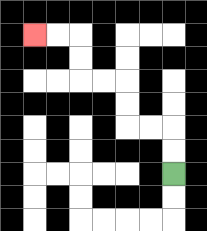{'start': '[7, 7]', 'end': '[1, 1]', 'path_directions': 'U,U,L,L,U,U,L,L,U,U,L,L', 'path_coordinates': '[[7, 7], [7, 6], [7, 5], [6, 5], [5, 5], [5, 4], [5, 3], [4, 3], [3, 3], [3, 2], [3, 1], [2, 1], [1, 1]]'}